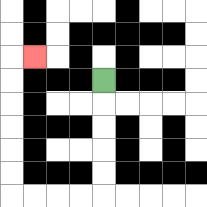{'start': '[4, 3]', 'end': '[1, 2]', 'path_directions': 'D,D,D,D,D,L,L,L,L,U,U,U,U,U,U,R', 'path_coordinates': '[[4, 3], [4, 4], [4, 5], [4, 6], [4, 7], [4, 8], [3, 8], [2, 8], [1, 8], [0, 8], [0, 7], [0, 6], [0, 5], [0, 4], [0, 3], [0, 2], [1, 2]]'}